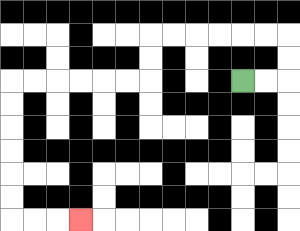{'start': '[10, 3]', 'end': '[3, 9]', 'path_directions': 'R,R,U,U,L,L,L,L,L,L,D,D,L,L,L,L,L,L,D,D,D,D,D,D,R,R,R', 'path_coordinates': '[[10, 3], [11, 3], [12, 3], [12, 2], [12, 1], [11, 1], [10, 1], [9, 1], [8, 1], [7, 1], [6, 1], [6, 2], [6, 3], [5, 3], [4, 3], [3, 3], [2, 3], [1, 3], [0, 3], [0, 4], [0, 5], [0, 6], [0, 7], [0, 8], [0, 9], [1, 9], [2, 9], [3, 9]]'}